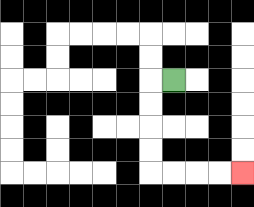{'start': '[7, 3]', 'end': '[10, 7]', 'path_directions': 'L,D,D,D,D,R,R,R,R', 'path_coordinates': '[[7, 3], [6, 3], [6, 4], [6, 5], [6, 6], [6, 7], [7, 7], [8, 7], [9, 7], [10, 7]]'}